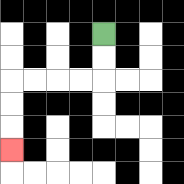{'start': '[4, 1]', 'end': '[0, 6]', 'path_directions': 'D,D,L,L,L,L,D,D,D', 'path_coordinates': '[[4, 1], [4, 2], [4, 3], [3, 3], [2, 3], [1, 3], [0, 3], [0, 4], [0, 5], [0, 6]]'}